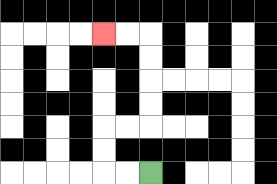{'start': '[6, 7]', 'end': '[4, 1]', 'path_directions': 'L,L,U,U,R,R,U,U,U,U,L,L', 'path_coordinates': '[[6, 7], [5, 7], [4, 7], [4, 6], [4, 5], [5, 5], [6, 5], [6, 4], [6, 3], [6, 2], [6, 1], [5, 1], [4, 1]]'}